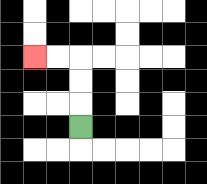{'start': '[3, 5]', 'end': '[1, 2]', 'path_directions': 'U,U,U,L,L', 'path_coordinates': '[[3, 5], [3, 4], [3, 3], [3, 2], [2, 2], [1, 2]]'}